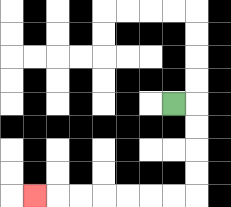{'start': '[7, 4]', 'end': '[1, 8]', 'path_directions': 'R,D,D,D,D,L,L,L,L,L,L,L', 'path_coordinates': '[[7, 4], [8, 4], [8, 5], [8, 6], [8, 7], [8, 8], [7, 8], [6, 8], [5, 8], [4, 8], [3, 8], [2, 8], [1, 8]]'}